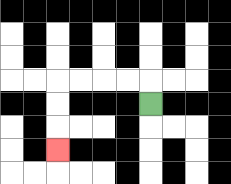{'start': '[6, 4]', 'end': '[2, 6]', 'path_directions': 'U,L,L,L,L,D,D,D', 'path_coordinates': '[[6, 4], [6, 3], [5, 3], [4, 3], [3, 3], [2, 3], [2, 4], [2, 5], [2, 6]]'}